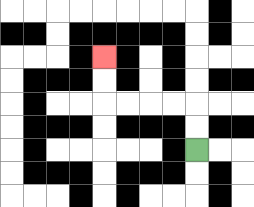{'start': '[8, 6]', 'end': '[4, 2]', 'path_directions': 'U,U,L,L,L,L,U,U', 'path_coordinates': '[[8, 6], [8, 5], [8, 4], [7, 4], [6, 4], [5, 4], [4, 4], [4, 3], [4, 2]]'}